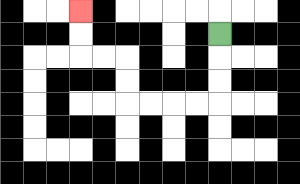{'start': '[9, 1]', 'end': '[3, 0]', 'path_directions': 'D,D,D,L,L,L,L,U,U,L,L,U,U', 'path_coordinates': '[[9, 1], [9, 2], [9, 3], [9, 4], [8, 4], [7, 4], [6, 4], [5, 4], [5, 3], [5, 2], [4, 2], [3, 2], [3, 1], [3, 0]]'}